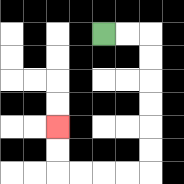{'start': '[4, 1]', 'end': '[2, 5]', 'path_directions': 'R,R,D,D,D,D,D,D,L,L,L,L,U,U', 'path_coordinates': '[[4, 1], [5, 1], [6, 1], [6, 2], [6, 3], [6, 4], [6, 5], [6, 6], [6, 7], [5, 7], [4, 7], [3, 7], [2, 7], [2, 6], [2, 5]]'}